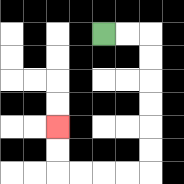{'start': '[4, 1]', 'end': '[2, 5]', 'path_directions': 'R,R,D,D,D,D,D,D,L,L,L,L,U,U', 'path_coordinates': '[[4, 1], [5, 1], [6, 1], [6, 2], [6, 3], [6, 4], [6, 5], [6, 6], [6, 7], [5, 7], [4, 7], [3, 7], [2, 7], [2, 6], [2, 5]]'}